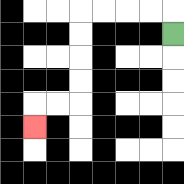{'start': '[7, 1]', 'end': '[1, 5]', 'path_directions': 'U,L,L,L,L,D,D,D,D,L,L,D', 'path_coordinates': '[[7, 1], [7, 0], [6, 0], [5, 0], [4, 0], [3, 0], [3, 1], [3, 2], [3, 3], [3, 4], [2, 4], [1, 4], [1, 5]]'}